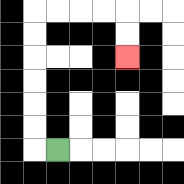{'start': '[2, 6]', 'end': '[5, 2]', 'path_directions': 'L,U,U,U,U,U,U,R,R,R,R,D,D', 'path_coordinates': '[[2, 6], [1, 6], [1, 5], [1, 4], [1, 3], [1, 2], [1, 1], [1, 0], [2, 0], [3, 0], [4, 0], [5, 0], [5, 1], [5, 2]]'}